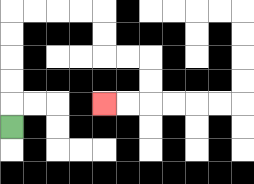{'start': '[0, 5]', 'end': '[4, 4]', 'path_directions': 'U,U,U,U,U,R,R,R,R,D,D,R,R,D,D,L,L', 'path_coordinates': '[[0, 5], [0, 4], [0, 3], [0, 2], [0, 1], [0, 0], [1, 0], [2, 0], [3, 0], [4, 0], [4, 1], [4, 2], [5, 2], [6, 2], [6, 3], [6, 4], [5, 4], [4, 4]]'}